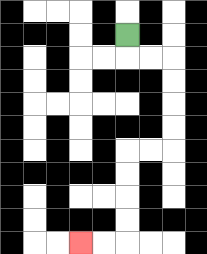{'start': '[5, 1]', 'end': '[3, 10]', 'path_directions': 'D,R,R,D,D,D,D,L,L,D,D,D,D,L,L', 'path_coordinates': '[[5, 1], [5, 2], [6, 2], [7, 2], [7, 3], [7, 4], [7, 5], [7, 6], [6, 6], [5, 6], [5, 7], [5, 8], [5, 9], [5, 10], [4, 10], [3, 10]]'}